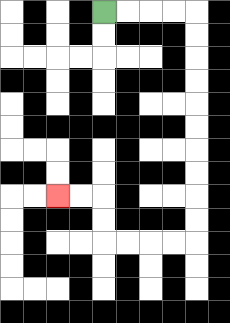{'start': '[4, 0]', 'end': '[2, 8]', 'path_directions': 'R,R,R,R,D,D,D,D,D,D,D,D,D,D,L,L,L,L,U,U,L,L', 'path_coordinates': '[[4, 0], [5, 0], [6, 0], [7, 0], [8, 0], [8, 1], [8, 2], [8, 3], [8, 4], [8, 5], [8, 6], [8, 7], [8, 8], [8, 9], [8, 10], [7, 10], [6, 10], [5, 10], [4, 10], [4, 9], [4, 8], [3, 8], [2, 8]]'}